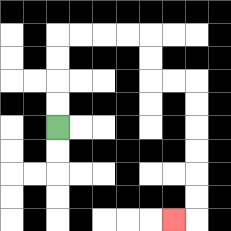{'start': '[2, 5]', 'end': '[7, 9]', 'path_directions': 'U,U,U,U,R,R,R,R,D,D,R,R,D,D,D,D,D,D,L', 'path_coordinates': '[[2, 5], [2, 4], [2, 3], [2, 2], [2, 1], [3, 1], [4, 1], [5, 1], [6, 1], [6, 2], [6, 3], [7, 3], [8, 3], [8, 4], [8, 5], [8, 6], [8, 7], [8, 8], [8, 9], [7, 9]]'}